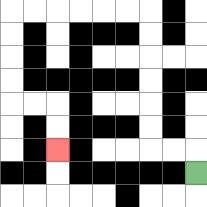{'start': '[8, 7]', 'end': '[2, 6]', 'path_directions': 'U,L,L,U,U,U,U,U,U,L,L,L,L,L,L,D,D,D,D,R,R,D,D', 'path_coordinates': '[[8, 7], [8, 6], [7, 6], [6, 6], [6, 5], [6, 4], [6, 3], [6, 2], [6, 1], [6, 0], [5, 0], [4, 0], [3, 0], [2, 0], [1, 0], [0, 0], [0, 1], [0, 2], [0, 3], [0, 4], [1, 4], [2, 4], [2, 5], [2, 6]]'}